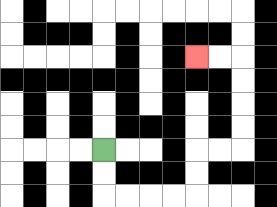{'start': '[4, 6]', 'end': '[8, 2]', 'path_directions': 'D,D,R,R,R,R,U,U,R,R,U,U,U,U,L,L', 'path_coordinates': '[[4, 6], [4, 7], [4, 8], [5, 8], [6, 8], [7, 8], [8, 8], [8, 7], [8, 6], [9, 6], [10, 6], [10, 5], [10, 4], [10, 3], [10, 2], [9, 2], [8, 2]]'}